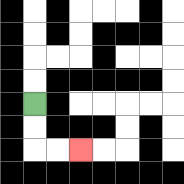{'start': '[1, 4]', 'end': '[3, 6]', 'path_directions': 'D,D,R,R', 'path_coordinates': '[[1, 4], [1, 5], [1, 6], [2, 6], [3, 6]]'}